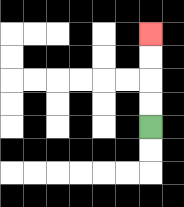{'start': '[6, 5]', 'end': '[6, 1]', 'path_directions': 'U,U,U,U', 'path_coordinates': '[[6, 5], [6, 4], [6, 3], [6, 2], [6, 1]]'}